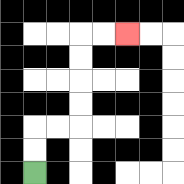{'start': '[1, 7]', 'end': '[5, 1]', 'path_directions': 'U,U,R,R,U,U,U,U,R,R', 'path_coordinates': '[[1, 7], [1, 6], [1, 5], [2, 5], [3, 5], [3, 4], [3, 3], [3, 2], [3, 1], [4, 1], [5, 1]]'}